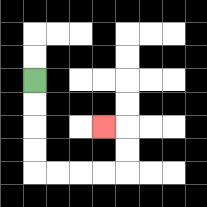{'start': '[1, 3]', 'end': '[4, 5]', 'path_directions': 'D,D,D,D,R,R,R,R,U,U,L', 'path_coordinates': '[[1, 3], [1, 4], [1, 5], [1, 6], [1, 7], [2, 7], [3, 7], [4, 7], [5, 7], [5, 6], [5, 5], [4, 5]]'}